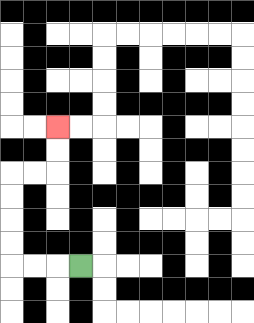{'start': '[3, 11]', 'end': '[2, 5]', 'path_directions': 'L,L,L,U,U,U,U,R,R,U,U', 'path_coordinates': '[[3, 11], [2, 11], [1, 11], [0, 11], [0, 10], [0, 9], [0, 8], [0, 7], [1, 7], [2, 7], [2, 6], [2, 5]]'}